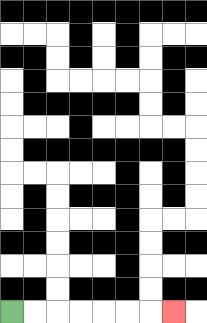{'start': '[0, 13]', 'end': '[7, 13]', 'path_directions': 'R,R,R,R,R,R,R', 'path_coordinates': '[[0, 13], [1, 13], [2, 13], [3, 13], [4, 13], [5, 13], [6, 13], [7, 13]]'}